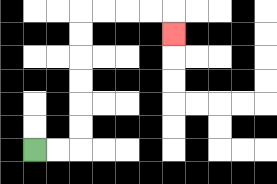{'start': '[1, 6]', 'end': '[7, 1]', 'path_directions': 'R,R,U,U,U,U,U,U,R,R,R,R,D', 'path_coordinates': '[[1, 6], [2, 6], [3, 6], [3, 5], [3, 4], [3, 3], [3, 2], [3, 1], [3, 0], [4, 0], [5, 0], [6, 0], [7, 0], [7, 1]]'}